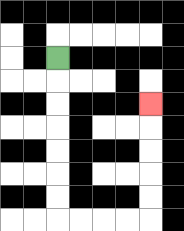{'start': '[2, 2]', 'end': '[6, 4]', 'path_directions': 'D,D,D,D,D,D,D,R,R,R,R,U,U,U,U,U', 'path_coordinates': '[[2, 2], [2, 3], [2, 4], [2, 5], [2, 6], [2, 7], [2, 8], [2, 9], [3, 9], [4, 9], [5, 9], [6, 9], [6, 8], [6, 7], [6, 6], [6, 5], [6, 4]]'}